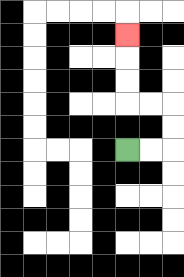{'start': '[5, 6]', 'end': '[5, 1]', 'path_directions': 'R,R,U,U,L,L,U,U,U', 'path_coordinates': '[[5, 6], [6, 6], [7, 6], [7, 5], [7, 4], [6, 4], [5, 4], [5, 3], [5, 2], [5, 1]]'}